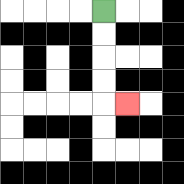{'start': '[4, 0]', 'end': '[5, 4]', 'path_directions': 'D,D,D,D,R', 'path_coordinates': '[[4, 0], [4, 1], [4, 2], [4, 3], [4, 4], [5, 4]]'}